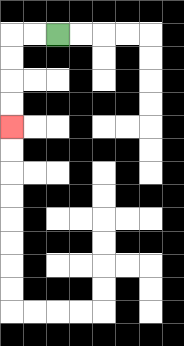{'start': '[2, 1]', 'end': '[0, 5]', 'path_directions': 'L,L,D,D,D,D', 'path_coordinates': '[[2, 1], [1, 1], [0, 1], [0, 2], [0, 3], [0, 4], [0, 5]]'}